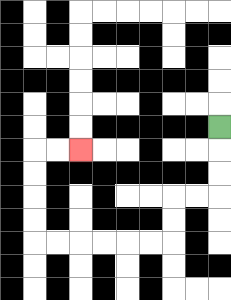{'start': '[9, 5]', 'end': '[3, 6]', 'path_directions': 'D,D,D,L,L,D,D,L,L,L,L,L,L,U,U,U,U,R,R', 'path_coordinates': '[[9, 5], [9, 6], [9, 7], [9, 8], [8, 8], [7, 8], [7, 9], [7, 10], [6, 10], [5, 10], [4, 10], [3, 10], [2, 10], [1, 10], [1, 9], [1, 8], [1, 7], [1, 6], [2, 6], [3, 6]]'}